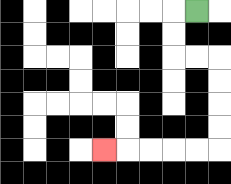{'start': '[8, 0]', 'end': '[4, 6]', 'path_directions': 'L,D,D,R,R,D,D,D,D,L,L,L,L,L', 'path_coordinates': '[[8, 0], [7, 0], [7, 1], [7, 2], [8, 2], [9, 2], [9, 3], [9, 4], [9, 5], [9, 6], [8, 6], [7, 6], [6, 6], [5, 6], [4, 6]]'}